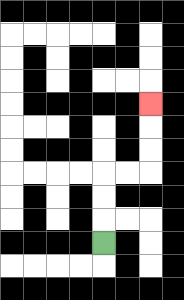{'start': '[4, 10]', 'end': '[6, 4]', 'path_directions': 'U,U,U,R,R,U,U,U', 'path_coordinates': '[[4, 10], [4, 9], [4, 8], [4, 7], [5, 7], [6, 7], [6, 6], [6, 5], [6, 4]]'}